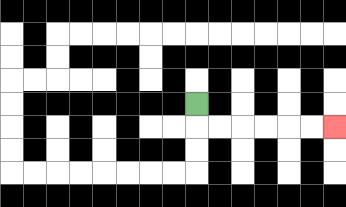{'start': '[8, 4]', 'end': '[14, 5]', 'path_directions': 'D,R,R,R,R,R,R', 'path_coordinates': '[[8, 4], [8, 5], [9, 5], [10, 5], [11, 5], [12, 5], [13, 5], [14, 5]]'}